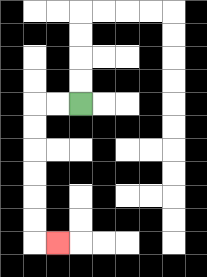{'start': '[3, 4]', 'end': '[2, 10]', 'path_directions': 'L,L,D,D,D,D,D,D,R', 'path_coordinates': '[[3, 4], [2, 4], [1, 4], [1, 5], [1, 6], [1, 7], [1, 8], [1, 9], [1, 10], [2, 10]]'}